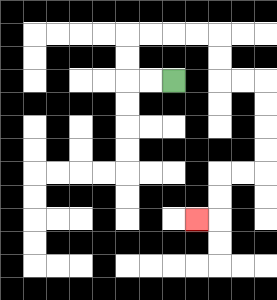{'start': '[7, 3]', 'end': '[8, 9]', 'path_directions': 'L,L,U,U,R,R,R,R,D,D,R,R,D,D,D,D,L,L,D,D,L', 'path_coordinates': '[[7, 3], [6, 3], [5, 3], [5, 2], [5, 1], [6, 1], [7, 1], [8, 1], [9, 1], [9, 2], [9, 3], [10, 3], [11, 3], [11, 4], [11, 5], [11, 6], [11, 7], [10, 7], [9, 7], [9, 8], [9, 9], [8, 9]]'}